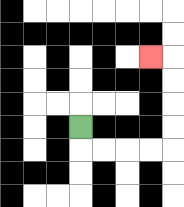{'start': '[3, 5]', 'end': '[6, 2]', 'path_directions': 'D,R,R,R,R,U,U,U,U,L', 'path_coordinates': '[[3, 5], [3, 6], [4, 6], [5, 6], [6, 6], [7, 6], [7, 5], [7, 4], [7, 3], [7, 2], [6, 2]]'}